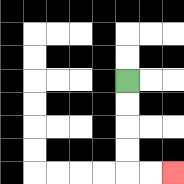{'start': '[5, 3]', 'end': '[7, 7]', 'path_directions': 'D,D,D,D,R,R', 'path_coordinates': '[[5, 3], [5, 4], [5, 5], [5, 6], [5, 7], [6, 7], [7, 7]]'}